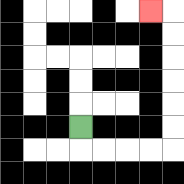{'start': '[3, 5]', 'end': '[6, 0]', 'path_directions': 'D,R,R,R,R,U,U,U,U,U,U,L', 'path_coordinates': '[[3, 5], [3, 6], [4, 6], [5, 6], [6, 6], [7, 6], [7, 5], [7, 4], [7, 3], [7, 2], [7, 1], [7, 0], [6, 0]]'}